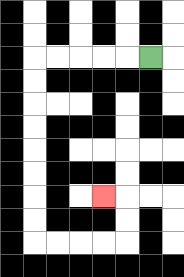{'start': '[6, 2]', 'end': '[4, 8]', 'path_directions': 'L,L,L,L,L,D,D,D,D,D,D,D,D,R,R,R,R,U,U,L', 'path_coordinates': '[[6, 2], [5, 2], [4, 2], [3, 2], [2, 2], [1, 2], [1, 3], [1, 4], [1, 5], [1, 6], [1, 7], [1, 8], [1, 9], [1, 10], [2, 10], [3, 10], [4, 10], [5, 10], [5, 9], [5, 8], [4, 8]]'}